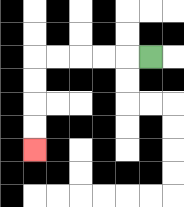{'start': '[6, 2]', 'end': '[1, 6]', 'path_directions': 'L,L,L,L,L,D,D,D,D', 'path_coordinates': '[[6, 2], [5, 2], [4, 2], [3, 2], [2, 2], [1, 2], [1, 3], [1, 4], [1, 5], [1, 6]]'}